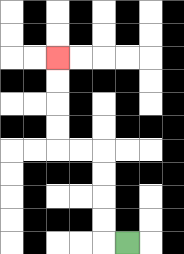{'start': '[5, 10]', 'end': '[2, 2]', 'path_directions': 'L,U,U,U,U,L,L,U,U,U,U', 'path_coordinates': '[[5, 10], [4, 10], [4, 9], [4, 8], [4, 7], [4, 6], [3, 6], [2, 6], [2, 5], [2, 4], [2, 3], [2, 2]]'}